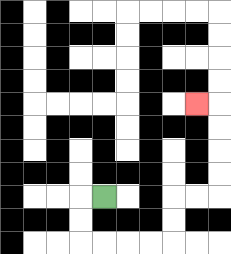{'start': '[4, 8]', 'end': '[8, 4]', 'path_directions': 'L,D,D,R,R,R,R,U,U,R,R,U,U,U,U,L', 'path_coordinates': '[[4, 8], [3, 8], [3, 9], [3, 10], [4, 10], [5, 10], [6, 10], [7, 10], [7, 9], [7, 8], [8, 8], [9, 8], [9, 7], [9, 6], [9, 5], [9, 4], [8, 4]]'}